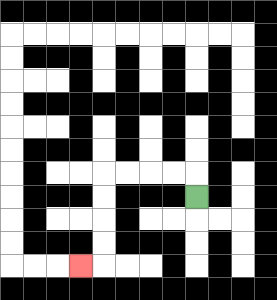{'start': '[8, 8]', 'end': '[3, 11]', 'path_directions': 'U,L,L,L,L,D,D,D,D,L', 'path_coordinates': '[[8, 8], [8, 7], [7, 7], [6, 7], [5, 7], [4, 7], [4, 8], [4, 9], [4, 10], [4, 11], [3, 11]]'}